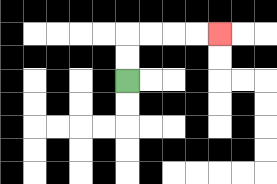{'start': '[5, 3]', 'end': '[9, 1]', 'path_directions': 'U,U,R,R,R,R', 'path_coordinates': '[[5, 3], [5, 2], [5, 1], [6, 1], [7, 1], [8, 1], [9, 1]]'}